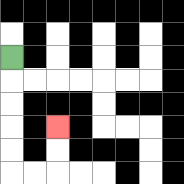{'start': '[0, 2]', 'end': '[2, 5]', 'path_directions': 'D,D,D,D,D,R,R,U,U', 'path_coordinates': '[[0, 2], [0, 3], [0, 4], [0, 5], [0, 6], [0, 7], [1, 7], [2, 7], [2, 6], [2, 5]]'}